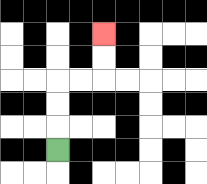{'start': '[2, 6]', 'end': '[4, 1]', 'path_directions': 'U,U,U,R,R,U,U', 'path_coordinates': '[[2, 6], [2, 5], [2, 4], [2, 3], [3, 3], [4, 3], [4, 2], [4, 1]]'}